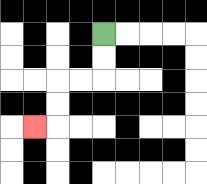{'start': '[4, 1]', 'end': '[1, 5]', 'path_directions': 'D,D,L,L,D,D,L', 'path_coordinates': '[[4, 1], [4, 2], [4, 3], [3, 3], [2, 3], [2, 4], [2, 5], [1, 5]]'}